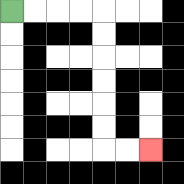{'start': '[0, 0]', 'end': '[6, 6]', 'path_directions': 'R,R,R,R,D,D,D,D,D,D,R,R', 'path_coordinates': '[[0, 0], [1, 0], [2, 0], [3, 0], [4, 0], [4, 1], [4, 2], [4, 3], [4, 4], [4, 5], [4, 6], [5, 6], [6, 6]]'}